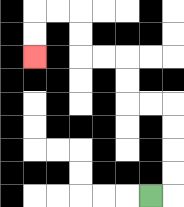{'start': '[6, 8]', 'end': '[1, 2]', 'path_directions': 'R,U,U,U,U,L,L,U,U,L,L,U,U,L,L,D,D', 'path_coordinates': '[[6, 8], [7, 8], [7, 7], [7, 6], [7, 5], [7, 4], [6, 4], [5, 4], [5, 3], [5, 2], [4, 2], [3, 2], [3, 1], [3, 0], [2, 0], [1, 0], [1, 1], [1, 2]]'}